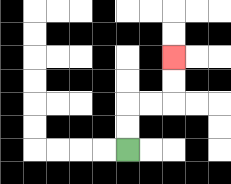{'start': '[5, 6]', 'end': '[7, 2]', 'path_directions': 'U,U,R,R,U,U', 'path_coordinates': '[[5, 6], [5, 5], [5, 4], [6, 4], [7, 4], [7, 3], [7, 2]]'}